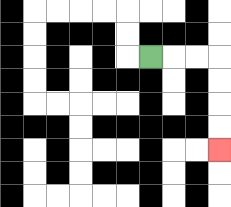{'start': '[6, 2]', 'end': '[9, 6]', 'path_directions': 'R,R,R,D,D,D,D', 'path_coordinates': '[[6, 2], [7, 2], [8, 2], [9, 2], [9, 3], [9, 4], [9, 5], [9, 6]]'}